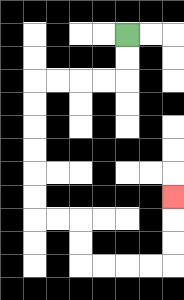{'start': '[5, 1]', 'end': '[7, 8]', 'path_directions': 'D,D,L,L,L,L,D,D,D,D,D,D,R,R,D,D,R,R,R,R,U,U,U', 'path_coordinates': '[[5, 1], [5, 2], [5, 3], [4, 3], [3, 3], [2, 3], [1, 3], [1, 4], [1, 5], [1, 6], [1, 7], [1, 8], [1, 9], [2, 9], [3, 9], [3, 10], [3, 11], [4, 11], [5, 11], [6, 11], [7, 11], [7, 10], [7, 9], [7, 8]]'}